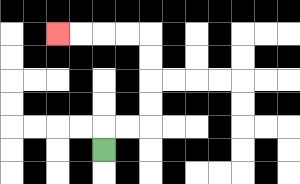{'start': '[4, 6]', 'end': '[2, 1]', 'path_directions': 'U,R,R,U,U,U,U,L,L,L,L', 'path_coordinates': '[[4, 6], [4, 5], [5, 5], [6, 5], [6, 4], [6, 3], [6, 2], [6, 1], [5, 1], [4, 1], [3, 1], [2, 1]]'}